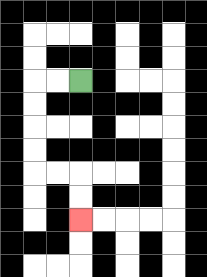{'start': '[3, 3]', 'end': '[3, 9]', 'path_directions': 'L,L,D,D,D,D,R,R,D,D', 'path_coordinates': '[[3, 3], [2, 3], [1, 3], [1, 4], [1, 5], [1, 6], [1, 7], [2, 7], [3, 7], [3, 8], [3, 9]]'}